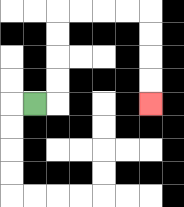{'start': '[1, 4]', 'end': '[6, 4]', 'path_directions': 'R,U,U,U,U,R,R,R,R,D,D,D,D', 'path_coordinates': '[[1, 4], [2, 4], [2, 3], [2, 2], [2, 1], [2, 0], [3, 0], [4, 0], [5, 0], [6, 0], [6, 1], [6, 2], [6, 3], [6, 4]]'}